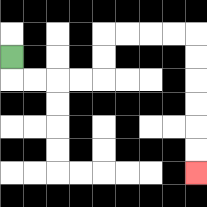{'start': '[0, 2]', 'end': '[8, 7]', 'path_directions': 'D,R,R,R,R,U,U,R,R,R,R,D,D,D,D,D,D', 'path_coordinates': '[[0, 2], [0, 3], [1, 3], [2, 3], [3, 3], [4, 3], [4, 2], [4, 1], [5, 1], [6, 1], [7, 1], [8, 1], [8, 2], [8, 3], [8, 4], [8, 5], [8, 6], [8, 7]]'}